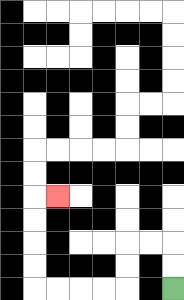{'start': '[7, 12]', 'end': '[2, 8]', 'path_directions': 'U,U,L,L,D,D,L,L,L,L,U,U,U,U,R', 'path_coordinates': '[[7, 12], [7, 11], [7, 10], [6, 10], [5, 10], [5, 11], [5, 12], [4, 12], [3, 12], [2, 12], [1, 12], [1, 11], [1, 10], [1, 9], [1, 8], [2, 8]]'}